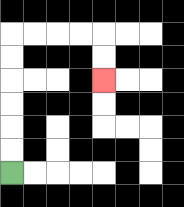{'start': '[0, 7]', 'end': '[4, 3]', 'path_directions': 'U,U,U,U,U,U,R,R,R,R,D,D', 'path_coordinates': '[[0, 7], [0, 6], [0, 5], [0, 4], [0, 3], [0, 2], [0, 1], [1, 1], [2, 1], [3, 1], [4, 1], [4, 2], [4, 3]]'}